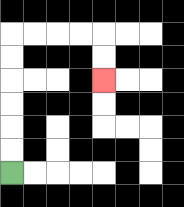{'start': '[0, 7]', 'end': '[4, 3]', 'path_directions': 'U,U,U,U,U,U,R,R,R,R,D,D', 'path_coordinates': '[[0, 7], [0, 6], [0, 5], [0, 4], [0, 3], [0, 2], [0, 1], [1, 1], [2, 1], [3, 1], [4, 1], [4, 2], [4, 3]]'}